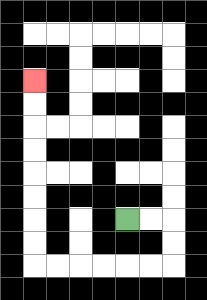{'start': '[5, 9]', 'end': '[1, 3]', 'path_directions': 'R,R,D,D,L,L,L,L,L,L,U,U,U,U,U,U,U,U', 'path_coordinates': '[[5, 9], [6, 9], [7, 9], [7, 10], [7, 11], [6, 11], [5, 11], [4, 11], [3, 11], [2, 11], [1, 11], [1, 10], [1, 9], [1, 8], [1, 7], [1, 6], [1, 5], [1, 4], [1, 3]]'}